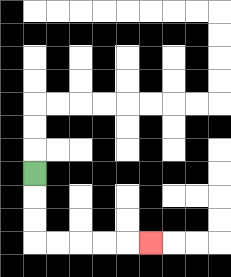{'start': '[1, 7]', 'end': '[6, 10]', 'path_directions': 'D,D,D,R,R,R,R,R', 'path_coordinates': '[[1, 7], [1, 8], [1, 9], [1, 10], [2, 10], [3, 10], [4, 10], [5, 10], [6, 10]]'}